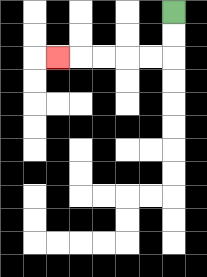{'start': '[7, 0]', 'end': '[2, 2]', 'path_directions': 'D,D,L,L,L,L,L', 'path_coordinates': '[[7, 0], [7, 1], [7, 2], [6, 2], [5, 2], [4, 2], [3, 2], [2, 2]]'}